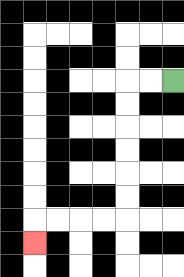{'start': '[7, 3]', 'end': '[1, 10]', 'path_directions': 'L,L,D,D,D,D,D,D,L,L,L,L,D', 'path_coordinates': '[[7, 3], [6, 3], [5, 3], [5, 4], [5, 5], [5, 6], [5, 7], [5, 8], [5, 9], [4, 9], [3, 9], [2, 9], [1, 9], [1, 10]]'}